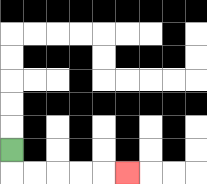{'start': '[0, 6]', 'end': '[5, 7]', 'path_directions': 'D,R,R,R,R,R', 'path_coordinates': '[[0, 6], [0, 7], [1, 7], [2, 7], [3, 7], [4, 7], [5, 7]]'}